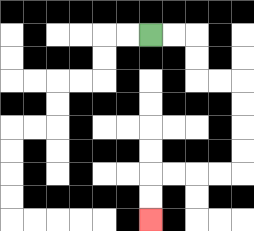{'start': '[6, 1]', 'end': '[6, 9]', 'path_directions': 'R,R,D,D,R,R,D,D,D,D,L,L,L,L,D,D', 'path_coordinates': '[[6, 1], [7, 1], [8, 1], [8, 2], [8, 3], [9, 3], [10, 3], [10, 4], [10, 5], [10, 6], [10, 7], [9, 7], [8, 7], [7, 7], [6, 7], [6, 8], [6, 9]]'}